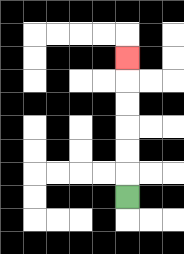{'start': '[5, 8]', 'end': '[5, 2]', 'path_directions': 'U,U,U,U,U,U', 'path_coordinates': '[[5, 8], [5, 7], [5, 6], [5, 5], [5, 4], [5, 3], [5, 2]]'}